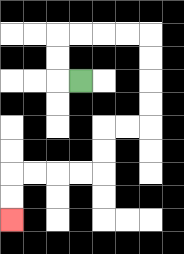{'start': '[3, 3]', 'end': '[0, 9]', 'path_directions': 'L,U,U,R,R,R,R,D,D,D,D,L,L,D,D,L,L,L,L,D,D', 'path_coordinates': '[[3, 3], [2, 3], [2, 2], [2, 1], [3, 1], [4, 1], [5, 1], [6, 1], [6, 2], [6, 3], [6, 4], [6, 5], [5, 5], [4, 5], [4, 6], [4, 7], [3, 7], [2, 7], [1, 7], [0, 7], [0, 8], [0, 9]]'}